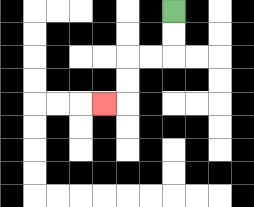{'start': '[7, 0]', 'end': '[4, 4]', 'path_directions': 'D,D,L,L,D,D,L', 'path_coordinates': '[[7, 0], [7, 1], [7, 2], [6, 2], [5, 2], [5, 3], [5, 4], [4, 4]]'}